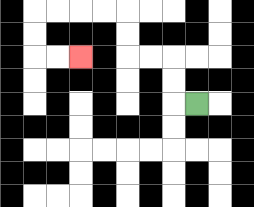{'start': '[8, 4]', 'end': '[3, 2]', 'path_directions': 'L,U,U,L,L,U,U,L,L,L,L,D,D,R,R', 'path_coordinates': '[[8, 4], [7, 4], [7, 3], [7, 2], [6, 2], [5, 2], [5, 1], [5, 0], [4, 0], [3, 0], [2, 0], [1, 0], [1, 1], [1, 2], [2, 2], [3, 2]]'}